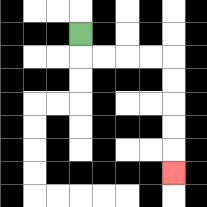{'start': '[3, 1]', 'end': '[7, 7]', 'path_directions': 'D,R,R,R,R,D,D,D,D,D', 'path_coordinates': '[[3, 1], [3, 2], [4, 2], [5, 2], [6, 2], [7, 2], [7, 3], [7, 4], [7, 5], [7, 6], [7, 7]]'}